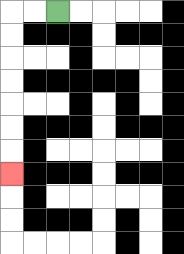{'start': '[2, 0]', 'end': '[0, 7]', 'path_directions': 'L,L,D,D,D,D,D,D,D', 'path_coordinates': '[[2, 0], [1, 0], [0, 0], [0, 1], [0, 2], [0, 3], [0, 4], [0, 5], [0, 6], [0, 7]]'}